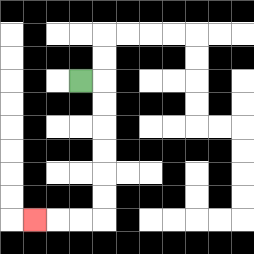{'start': '[3, 3]', 'end': '[1, 9]', 'path_directions': 'R,D,D,D,D,D,D,L,L,L', 'path_coordinates': '[[3, 3], [4, 3], [4, 4], [4, 5], [4, 6], [4, 7], [4, 8], [4, 9], [3, 9], [2, 9], [1, 9]]'}